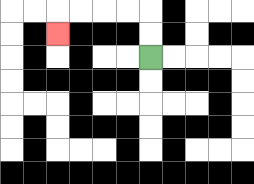{'start': '[6, 2]', 'end': '[2, 1]', 'path_directions': 'U,U,L,L,L,L,D', 'path_coordinates': '[[6, 2], [6, 1], [6, 0], [5, 0], [4, 0], [3, 0], [2, 0], [2, 1]]'}